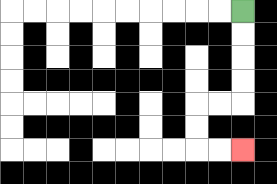{'start': '[10, 0]', 'end': '[10, 6]', 'path_directions': 'D,D,D,D,L,L,D,D,R,R', 'path_coordinates': '[[10, 0], [10, 1], [10, 2], [10, 3], [10, 4], [9, 4], [8, 4], [8, 5], [8, 6], [9, 6], [10, 6]]'}